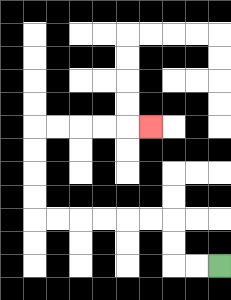{'start': '[9, 11]', 'end': '[6, 5]', 'path_directions': 'L,L,U,U,L,L,L,L,L,L,U,U,U,U,R,R,R,R,R', 'path_coordinates': '[[9, 11], [8, 11], [7, 11], [7, 10], [7, 9], [6, 9], [5, 9], [4, 9], [3, 9], [2, 9], [1, 9], [1, 8], [1, 7], [1, 6], [1, 5], [2, 5], [3, 5], [4, 5], [5, 5], [6, 5]]'}